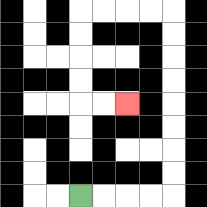{'start': '[3, 8]', 'end': '[5, 4]', 'path_directions': 'R,R,R,R,U,U,U,U,U,U,U,U,L,L,L,L,D,D,D,D,R,R', 'path_coordinates': '[[3, 8], [4, 8], [5, 8], [6, 8], [7, 8], [7, 7], [7, 6], [7, 5], [7, 4], [7, 3], [7, 2], [7, 1], [7, 0], [6, 0], [5, 0], [4, 0], [3, 0], [3, 1], [3, 2], [3, 3], [3, 4], [4, 4], [5, 4]]'}